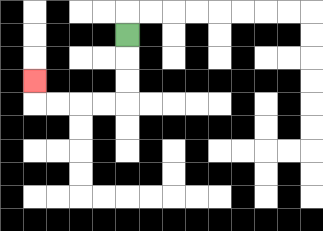{'start': '[5, 1]', 'end': '[1, 3]', 'path_directions': 'D,D,D,L,L,L,L,U', 'path_coordinates': '[[5, 1], [5, 2], [5, 3], [5, 4], [4, 4], [3, 4], [2, 4], [1, 4], [1, 3]]'}